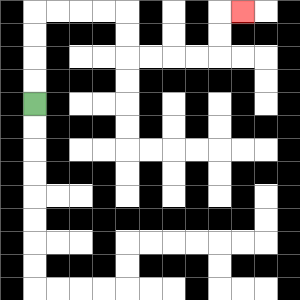{'start': '[1, 4]', 'end': '[10, 0]', 'path_directions': 'U,U,U,U,R,R,R,R,D,D,R,R,R,R,U,U,R', 'path_coordinates': '[[1, 4], [1, 3], [1, 2], [1, 1], [1, 0], [2, 0], [3, 0], [4, 0], [5, 0], [5, 1], [5, 2], [6, 2], [7, 2], [8, 2], [9, 2], [9, 1], [9, 0], [10, 0]]'}